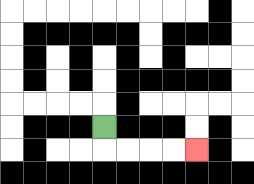{'start': '[4, 5]', 'end': '[8, 6]', 'path_directions': 'D,R,R,R,R', 'path_coordinates': '[[4, 5], [4, 6], [5, 6], [6, 6], [7, 6], [8, 6]]'}